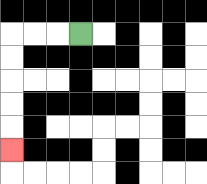{'start': '[3, 1]', 'end': '[0, 6]', 'path_directions': 'L,L,L,D,D,D,D,D', 'path_coordinates': '[[3, 1], [2, 1], [1, 1], [0, 1], [0, 2], [0, 3], [0, 4], [0, 5], [0, 6]]'}